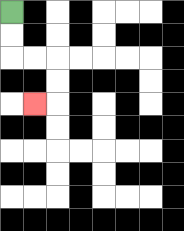{'start': '[0, 0]', 'end': '[1, 4]', 'path_directions': 'D,D,R,R,D,D,L', 'path_coordinates': '[[0, 0], [0, 1], [0, 2], [1, 2], [2, 2], [2, 3], [2, 4], [1, 4]]'}